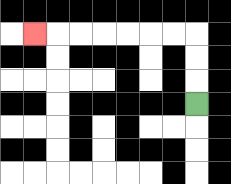{'start': '[8, 4]', 'end': '[1, 1]', 'path_directions': 'U,U,U,L,L,L,L,L,L,L', 'path_coordinates': '[[8, 4], [8, 3], [8, 2], [8, 1], [7, 1], [6, 1], [5, 1], [4, 1], [3, 1], [2, 1], [1, 1]]'}